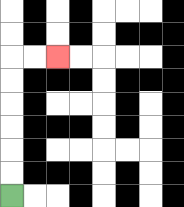{'start': '[0, 8]', 'end': '[2, 2]', 'path_directions': 'U,U,U,U,U,U,R,R', 'path_coordinates': '[[0, 8], [0, 7], [0, 6], [0, 5], [0, 4], [0, 3], [0, 2], [1, 2], [2, 2]]'}